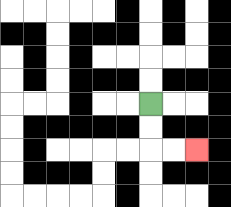{'start': '[6, 4]', 'end': '[8, 6]', 'path_directions': 'D,D,R,R', 'path_coordinates': '[[6, 4], [6, 5], [6, 6], [7, 6], [8, 6]]'}